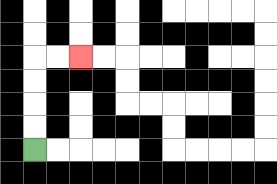{'start': '[1, 6]', 'end': '[3, 2]', 'path_directions': 'U,U,U,U,R,R', 'path_coordinates': '[[1, 6], [1, 5], [1, 4], [1, 3], [1, 2], [2, 2], [3, 2]]'}